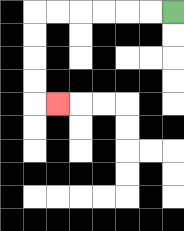{'start': '[7, 0]', 'end': '[2, 4]', 'path_directions': 'L,L,L,L,L,L,D,D,D,D,R', 'path_coordinates': '[[7, 0], [6, 0], [5, 0], [4, 0], [3, 0], [2, 0], [1, 0], [1, 1], [1, 2], [1, 3], [1, 4], [2, 4]]'}